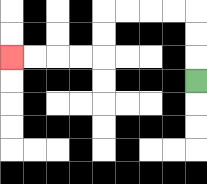{'start': '[8, 3]', 'end': '[0, 2]', 'path_directions': 'U,U,U,L,L,L,L,D,D,L,L,L,L', 'path_coordinates': '[[8, 3], [8, 2], [8, 1], [8, 0], [7, 0], [6, 0], [5, 0], [4, 0], [4, 1], [4, 2], [3, 2], [2, 2], [1, 2], [0, 2]]'}